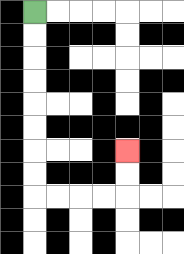{'start': '[1, 0]', 'end': '[5, 6]', 'path_directions': 'D,D,D,D,D,D,D,D,R,R,R,R,U,U', 'path_coordinates': '[[1, 0], [1, 1], [1, 2], [1, 3], [1, 4], [1, 5], [1, 6], [1, 7], [1, 8], [2, 8], [3, 8], [4, 8], [5, 8], [5, 7], [5, 6]]'}